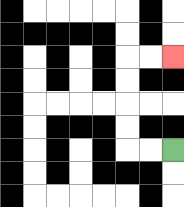{'start': '[7, 6]', 'end': '[7, 2]', 'path_directions': 'L,L,U,U,U,U,R,R', 'path_coordinates': '[[7, 6], [6, 6], [5, 6], [5, 5], [5, 4], [5, 3], [5, 2], [6, 2], [7, 2]]'}